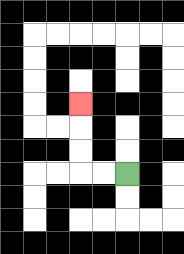{'start': '[5, 7]', 'end': '[3, 4]', 'path_directions': 'L,L,U,U,U', 'path_coordinates': '[[5, 7], [4, 7], [3, 7], [3, 6], [3, 5], [3, 4]]'}